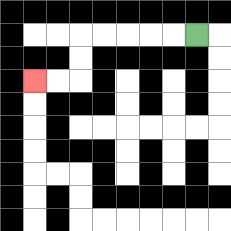{'start': '[8, 1]', 'end': '[1, 3]', 'path_directions': 'L,L,L,L,L,D,D,L,L', 'path_coordinates': '[[8, 1], [7, 1], [6, 1], [5, 1], [4, 1], [3, 1], [3, 2], [3, 3], [2, 3], [1, 3]]'}